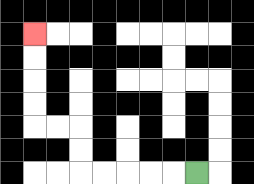{'start': '[8, 7]', 'end': '[1, 1]', 'path_directions': 'L,L,L,L,L,U,U,L,L,U,U,U,U', 'path_coordinates': '[[8, 7], [7, 7], [6, 7], [5, 7], [4, 7], [3, 7], [3, 6], [3, 5], [2, 5], [1, 5], [1, 4], [1, 3], [1, 2], [1, 1]]'}